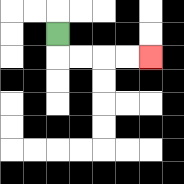{'start': '[2, 1]', 'end': '[6, 2]', 'path_directions': 'D,R,R,R,R', 'path_coordinates': '[[2, 1], [2, 2], [3, 2], [4, 2], [5, 2], [6, 2]]'}